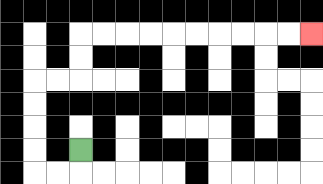{'start': '[3, 6]', 'end': '[13, 1]', 'path_directions': 'D,L,L,U,U,U,U,R,R,U,U,R,R,R,R,R,R,R,R,R,R', 'path_coordinates': '[[3, 6], [3, 7], [2, 7], [1, 7], [1, 6], [1, 5], [1, 4], [1, 3], [2, 3], [3, 3], [3, 2], [3, 1], [4, 1], [5, 1], [6, 1], [7, 1], [8, 1], [9, 1], [10, 1], [11, 1], [12, 1], [13, 1]]'}